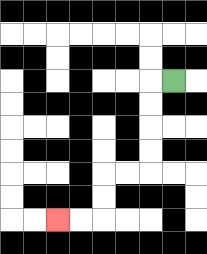{'start': '[7, 3]', 'end': '[2, 9]', 'path_directions': 'L,D,D,D,D,L,L,D,D,L,L', 'path_coordinates': '[[7, 3], [6, 3], [6, 4], [6, 5], [6, 6], [6, 7], [5, 7], [4, 7], [4, 8], [4, 9], [3, 9], [2, 9]]'}